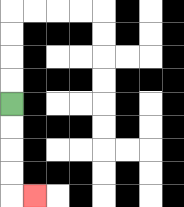{'start': '[0, 4]', 'end': '[1, 8]', 'path_directions': 'D,D,D,D,R', 'path_coordinates': '[[0, 4], [0, 5], [0, 6], [0, 7], [0, 8], [1, 8]]'}